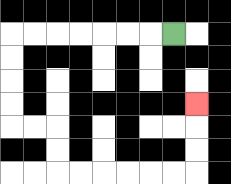{'start': '[7, 1]', 'end': '[8, 4]', 'path_directions': 'L,L,L,L,L,L,L,D,D,D,D,R,R,D,D,R,R,R,R,R,R,U,U,U', 'path_coordinates': '[[7, 1], [6, 1], [5, 1], [4, 1], [3, 1], [2, 1], [1, 1], [0, 1], [0, 2], [0, 3], [0, 4], [0, 5], [1, 5], [2, 5], [2, 6], [2, 7], [3, 7], [4, 7], [5, 7], [6, 7], [7, 7], [8, 7], [8, 6], [8, 5], [8, 4]]'}